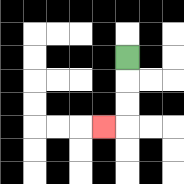{'start': '[5, 2]', 'end': '[4, 5]', 'path_directions': 'D,D,D,L', 'path_coordinates': '[[5, 2], [5, 3], [5, 4], [5, 5], [4, 5]]'}